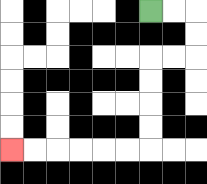{'start': '[6, 0]', 'end': '[0, 6]', 'path_directions': 'R,R,D,D,L,L,D,D,D,D,L,L,L,L,L,L', 'path_coordinates': '[[6, 0], [7, 0], [8, 0], [8, 1], [8, 2], [7, 2], [6, 2], [6, 3], [6, 4], [6, 5], [6, 6], [5, 6], [4, 6], [3, 6], [2, 6], [1, 6], [0, 6]]'}